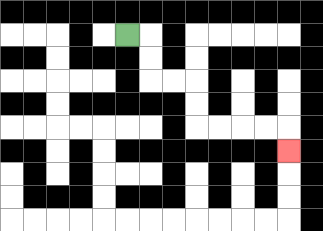{'start': '[5, 1]', 'end': '[12, 6]', 'path_directions': 'R,D,D,R,R,D,D,R,R,R,R,D', 'path_coordinates': '[[5, 1], [6, 1], [6, 2], [6, 3], [7, 3], [8, 3], [8, 4], [8, 5], [9, 5], [10, 5], [11, 5], [12, 5], [12, 6]]'}